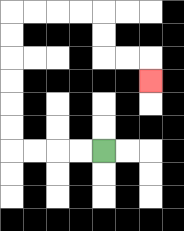{'start': '[4, 6]', 'end': '[6, 3]', 'path_directions': 'L,L,L,L,U,U,U,U,U,U,R,R,R,R,D,D,R,R,D', 'path_coordinates': '[[4, 6], [3, 6], [2, 6], [1, 6], [0, 6], [0, 5], [0, 4], [0, 3], [0, 2], [0, 1], [0, 0], [1, 0], [2, 0], [3, 0], [4, 0], [4, 1], [4, 2], [5, 2], [6, 2], [6, 3]]'}